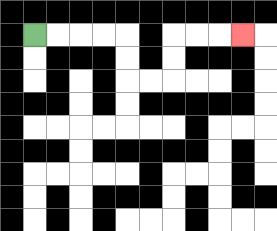{'start': '[1, 1]', 'end': '[10, 1]', 'path_directions': 'R,R,R,R,D,D,R,R,U,U,R,R,R', 'path_coordinates': '[[1, 1], [2, 1], [3, 1], [4, 1], [5, 1], [5, 2], [5, 3], [6, 3], [7, 3], [7, 2], [7, 1], [8, 1], [9, 1], [10, 1]]'}